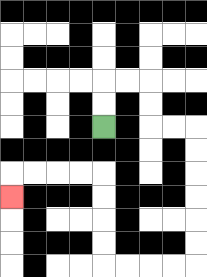{'start': '[4, 5]', 'end': '[0, 8]', 'path_directions': 'U,U,R,R,D,D,R,R,D,D,D,D,D,D,L,L,L,L,U,U,U,U,L,L,L,L,D', 'path_coordinates': '[[4, 5], [4, 4], [4, 3], [5, 3], [6, 3], [6, 4], [6, 5], [7, 5], [8, 5], [8, 6], [8, 7], [8, 8], [8, 9], [8, 10], [8, 11], [7, 11], [6, 11], [5, 11], [4, 11], [4, 10], [4, 9], [4, 8], [4, 7], [3, 7], [2, 7], [1, 7], [0, 7], [0, 8]]'}